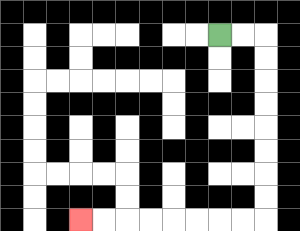{'start': '[9, 1]', 'end': '[3, 9]', 'path_directions': 'R,R,D,D,D,D,D,D,D,D,L,L,L,L,L,L,L,L', 'path_coordinates': '[[9, 1], [10, 1], [11, 1], [11, 2], [11, 3], [11, 4], [11, 5], [11, 6], [11, 7], [11, 8], [11, 9], [10, 9], [9, 9], [8, 9], [7, 9], [6, 9], [5, 9], [4, 9], [3, 9]]'}